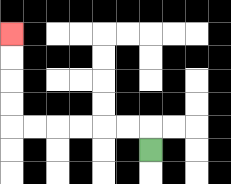{'start': '[6, 6]', 'end': '[0, 1]', 'path_directions': 'U,L,L,L,L,L,L,U,U,U,U', 'path_coordinates': '[[6, 6], [6, 5], [5, 5], [4, 5], [3, 5], [2, 5], [1, 5], [0, 5], [0, 4], [0, 3], [0, 2], [0, 1]]'}